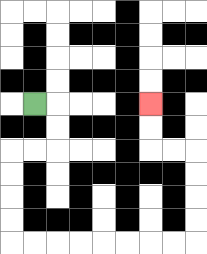{'start': '[1, 4]', 'end': '[6, 4]', 'path_directions': 'R,D,D,L,L,D,D,D,D,R,R,R,R,R,R,R,R,U,U,U,U,L,L,U,U', 'path_coordinates': '[[1, 4], [2, 4], [2, 5], [2, 6], [1, 6], [0, 6], [0, 7], [0, 8], [0, 9], [0, 10], [1, 10], [2, 10], [3, 10], [4, 10], [5, 10], [6, 10], [7, 10], [8, 10], [8, 9], [8, 8], [8, 7], [8, 6], [7, 6], [6, 6], [6, 5], [6, 4]]'}